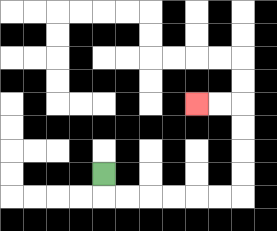{'start': '[4, 7]', 'end': '[8, 4]', 'path_directions': 'D,R,R,R,R,R,R,U,U,U,U,L,L', 'path_coordinates': '[[4, 7], [4, 8], [5, 8], [6, 8], [7, 8], [8, 8], [9, 8], [10, 8], [10, 7], [10, 6], [10, 5], [10, 4], [9, 4], [8, 4]]'}